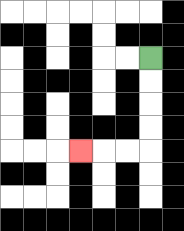{'start': '[6, 2]', 'end': '[3, 6]', 'path_directions': 'D,D,D,D,L,L,L', 'path_coordinates': '[[6, 2], [6, 3], [6, 4], [6, 5], [6, 6], [5, 6], [4, 6], [3, 6]]'}